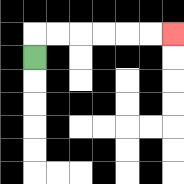{'start': '[1, 2]', 'end': '[7, 1]', 'path_directions': 'U,R,R,R,R,R,R', 'path_coordinates': '[[1, 2], [1, 1], [2, 1], [3, 1], [4, 1], [5, 1], [6, 1], [7, 1]]'}